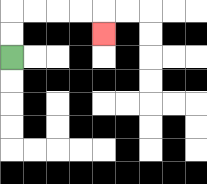{'start': '[0, 2]', 'end': '[4, 1]', 'path_directions': 'U,U,R,R,R,R,D', 'path_coordinates': '[[0, 2], [0, 1], [0, 0], [1, 0], [2, 0], [3, 0], [4, 0], [4, 1]]'}